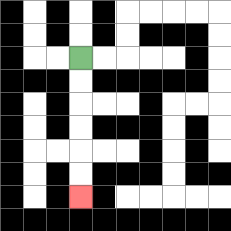{'start': '[3, 2]', 'end': '[3, 8]', 'path_directions': 'D,D,D,D,D,D', 'path_coordinates': '[[3, 2], [3, 3], [3, 4], [3, 5], [3, 6], [3, 7], [3, 8]]'}